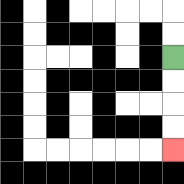{'start': '[7, 2]', 'end': '[7, 6]', 'path_directions': 'D,D,D,D', 'path_coordinates': '[[7, 2], [7, 3], [7, 4], [7, 5], [7, 6]]'}